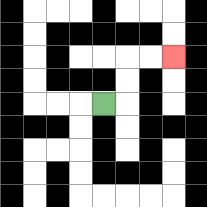{'start': '[4, 4]', 'end': '[7, 2]', 'path_directions': 'R,U,U,R,R', 'path_coordinates': '[[4, 4], [5, 4], [5, 3], [5, 2], [6, 2], [7, 2]]'}